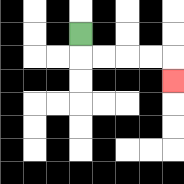{'start': '[3, 1]', 'end': '[7, 3]', 'path_directions': 'D,R,R,R,R,D', 'path_coordinates': '[[3, 1], [3, 2], [4, 2], [5, 2], [6, 2], [7, 2], [7, 3]]'}